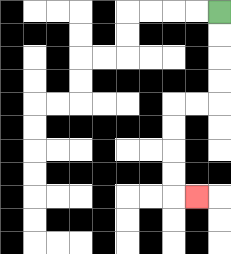{'start': '[9, 0]', 'end': '[8, 8]', 'path_directions': 'D,D,D,D,L,L,D,D,D,D,R', 'path_coordinates': '[[9, 0], [9, 1], [9, 2], [9, 3], [9, 4], [8, 4], [7, 4], [7, 5], [7, 6], [7, 7], [7, 8], [8, 8]]'}